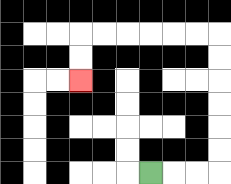{'start': '[6, 7]', 'end': '[3, 3]', 'path_directions': 'R,R,R,U,U,U,U,U,U,L,L,L,L,L,L,D,D', 'path_coordinates': '[[6, 7], [7, 7], [8, 7], [9, 7], [9, 6], [9, 5], [9, 4], [9, 3], [9, 2], [9, 1], [8, 1], [7, 1], [6, 1], [5, 1], [4, 1], [3, 1], [3, 2], [3, 3]]'}